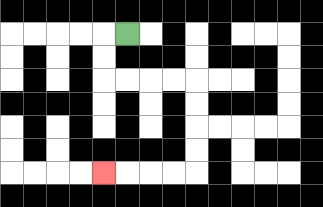{'start': '[5, 1]', 'end': '[4, 7]', 'path_directions': 'L,D,D,R,R,R,R,D,D,D,D,L,L,L,L', 'path_coordinates': '[[5, 1], [4, 1], [4, 2], [4, 3], [5, 3], [6, 3], [7, 3], [8, 3], [8, 4], [8, 5], [8, 6], [8, 7], [7, 7], [6, 7], [5, 7], [4, 7]]'}